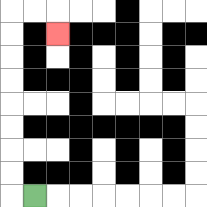{'start': '[1, 8]', 'end': '[2, 1]', 'path_directions': 'L,U,U,U,U,U,U,U,U,R,R,D', 'path_coordinates': '[[1, 8], [0, 8], [0, 7], [0, 6], [0, 5], [0, 4], [0, 3], [0, 2], [0, 1], [0, 0], [1, 0], [2, 0], [2, 1]]'}